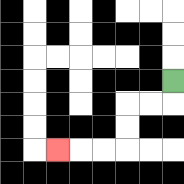{'start': '[7, 3]', 'end': '[2, 6]', 'path_directions': 'D,L,L,D,D,L,L,L', 'path_coordinates': '[[7, 3], [7, 4], [6, 4], [5, 4], [5, 5], [5, 6], [4, 6], [3, 6], [2, 6]]'}